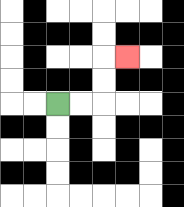{'start': '[2, 4]', 'end': '[5, 2]', 'path_directions': 'R,R,U,U,R', 'path_coordinates': '[[2, 4], [3, 4], [4, 4], [4, 3], [4, 2], [5, 2]]'}